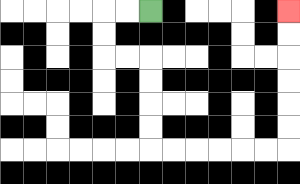{'start': '[6, 0]', 'end': '[12, 0]', 'path_directions': 'L,L,D,D,R,R,D,D,D,D,R,R,R,R,R,R,U,U,U,U,U,U', 'path_coordinates': '[[6, 0], [5, 0], [4, 0], [4, 1], [4, 2], [5, 2], [6, 2], [6, 3], [6, 4], [6, 5], [6, 6], [7, 6], [8, 6], [9, 6], [10, 6], [11, 6], [12, 6], [12, 5], [12, 4], [12, 3], [12, 2], [12, 1], [12, 0]]'}